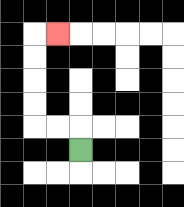{'start': '[3, 6]', 'end': '[2, 1]', 'path_directions': 'U,L,L,U,U,U,U,R', 'path_coordinates': '[[3, 6], [3, 5], [2, 5], [1, 5], [1, 4], [1, 3], [1, 2], [1, 1], [2, 1]]'}